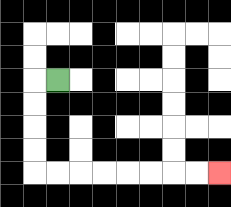{'start': '[2, 3]', 'end': '[9, 7]', 'path_directions': 'L,D,D,D,D,R,R,R,R,R,R,R,R', 'path_coordinates': '[[2, 3], [1, 3], [1, 4], [1, 5], [1, 6], [1, 7], [2, 7], [3, 7], [4, 7], [5, 7], [6, 7], [7, 7], [8, 7], [9, 7]]'}